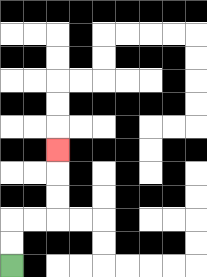{'start': '[0, 11]', 'end': '[2, 6]', 'path_directions': 'U,U,R,R,U,U,U', 'path_coordinates': '[[0, 11], [0, 10], [0, 9], [1, 9], [2, 9], [2, 8], [2, 7], [2, 6]]'}